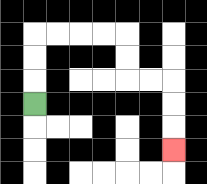{'start': '[1, 4]', 'end': '[7, 6]', 'path_directions': 'U,U,U,R,R,R,R,D,D,R,R,D,D,D', 'path_coordinates': '[[1, 4], [1, 3], [1, 2], [1, 1], [2, 1], [3, 1], [4, 1], [5, 1], [5, 2], [5, 3], [6, 3], [7, 3], [7, 4], [7, 5], [7, 6]]'}